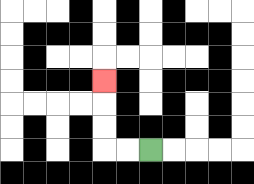{'start': '[6, 6]', 'end': '[4, 3]', 'path_directions': 'L,L,U,U,U', 'path_coordinates': '[[6, 6], [5, 6], [4, 6], [4, 5], [4, 4], [4, 3]]'}